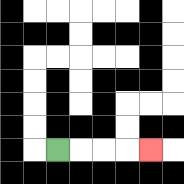{'start': '[2, 6]', 'end': '[6, 6]', 'path_directions': 'R,R,R,R', 'path_coordinates': '[[2, 6], [3, 6], [4, 6], [5, 6], [6, 6]]'}